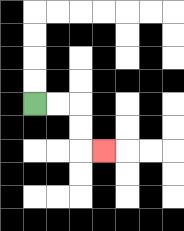{'start': '[1, 4]', 'end': '[4, 6]', 'path_directions': 'R,R,D,D,R', 'path_coordinates': '[[1, 4], [2, 4], [3, 4], [3, 5], [3, 6], [4, 6]]'}